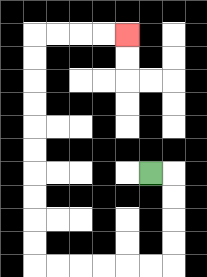{'start': '[6, 7]', 'end': '[5, 1]', 'path_directions': 'R,D,D,D,D,L,L,L,L,L,L,U,U,U,U,U,U,U,U,U,U,R,R,R,R', 'path_coordinates': '[[6, 7], [7, 7], [7, 8], [7, 9], [7, 10], [7, 11], [6, 11], [5, 11], [4, 11], [3, 11], [2, 11], [1, 11], [1, 10], [1, 9], [1, 8], [1, 7], [1, 6], [1, 5], [1, 4], [1, 3], [1, 2], [1, 1], [2, 1], [3, 1], [4, 1], [5, 1]]'}